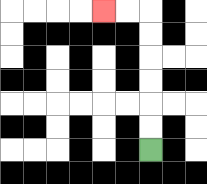{'start': '[6, 6]', 'end': '[4, 0]', 'path_directions': 'U,U,U,U,U,U,L,L', 'path_coordinates': '[[6, 6], [6, 5], [6, 4], [6, 3], [6, 2], [6, 1], [6, 0], [5, 0], [4, 0]]'}